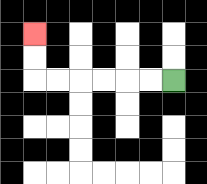{'start': '[7, 3]', 'end': '[1, 1]', 'path_directions': 'L,L,L,L,L,L,U,U', 'path_coordinates': '[[7, 3], [6, 3], [5, 3], [4, 3], [3, 3], [2, 3], [1, 3], [1, 2], [1, 1]]'}